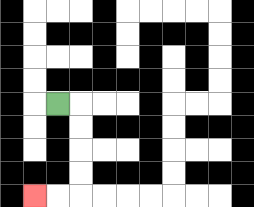{'start': '[2, 4]', 'end': '[1, 8]', 'path_directions': 'R,D,D,D,D,L,L', 'path_coordinates': '[[2, 4], [3, 4], [3, 5], [3, 6], [3, 7], [3, 8], [2, 8], [1, 8]]'}